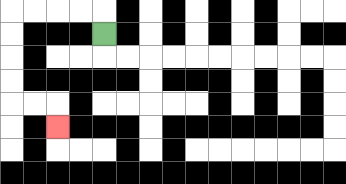{'start': '[4, 1]', 'end': '[2, 5]', 'path_directions': 'U,L,L,L,L,D,D,D,D,R,R,D', 'path_coordinates': '[[4, 1], [4, 0], [3, 0], [2, 0], [1, 0], [0, 0], [0, 1], [0, 2], [0, 3], [0, 4], [1, 4], [2, 4], [2, 5]]'}